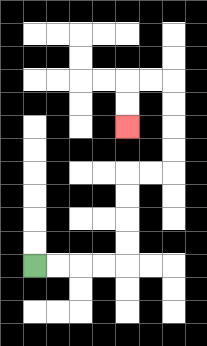{'start': '[1, 11]', 'end': '[5, 5]', 'path_directions': 'R,R,R,R,U,U,U,U,R,R,U,U,U,U,L,L,D,D', 'path_coordinates': '[[1, 11], [2, 11], [3, 11], [4, 11], [5, 11], [5, 10], [5, 9], [5, 8], [5, 7], [6, 7], [7, 7], [7, 6], [7, 5], [7, 4], [7, 3], [6, 3], [5, 3], [5, 4], [5, 5]]'}